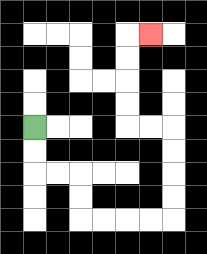{'start': '[1, 5]', 'end': '[6, 1]', 'path_directions': 'D,D,R,R,D,D,R,R,R,R,U,U,U,U,L,L,U,U,U,U,R', 'path_coordinates': '[[1, 5], [1, 6], [1, 7], [2, 7], [3, 7], [3, 8], [3, 9], [4, 9], [5, 9], [6, 9], [7, 9], [7, 8], [7, 7], [7, 6], [7, 5], [6, 5], [5, 5], [5, 4], [5, 3], [5, 2], [5, 1], [6, 1]]'}